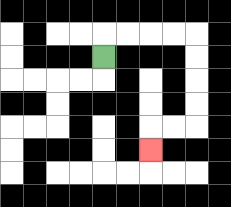{'start': '[4, 2]', 'end': '[6, 6]', 'path_directions': 'U,R,R,R,R,D,D,D,D,L,L,D', 'path_coordinates': '[[4, 2], [4, 1], [5, 1], [6, 1], [7, 1], [8, 1], [8, 2], [8, 3], [8, 4], [8, 5], [7, 5], [6, 5], [6, 6]]'}